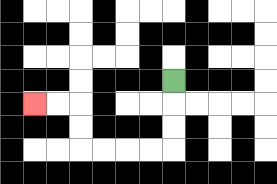{'start': '[7, 3]', 'end': '[1, 4]', 'path_directions': 'D,D,D,L,L,L,L,U,U,L,L', 'path_coordinates': '[[7, 3], [7, 4], [7, 5], [7, 6], [6, 6], [5, 6], [4, 6], [3, 6], [3, 5], [3, 4], [2, 4], [1, 4]]'}